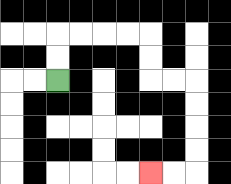{'start': '[2, 3]', 'end': '[6, 7]', 'path_directions': 'U,U,R,R,R,R,D,D,R,R,D,D,D,D,L,L', 'path_coordinates': '[[2, 3], [2, 2], [2, 1], [3, 1], [4, 1], [5, 1], [6, 1], [6, 2], [6, 3], [7, 3], [8, 3], [8, 4], [8, 5], [8, 6], [8, 7], [7, 7], [6, 7]]'}